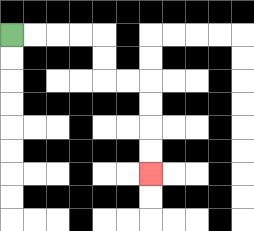{'start': '[0, 1]', 'end': '[6, 7]', 'path_directions': 'R,R,R,R,D,D,R,R,D,D,D,D', 'path_coordinates': '[[0, 1], [1, 1], [2, 1], [3, 1], [4, 1], [4, 2], [4, 3], [5, 3], [6, 3], [6, 4], [6, 5], [6, 6], [6, 7]]'}